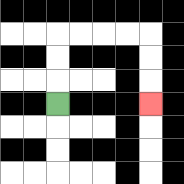{'start': '[2, 4]', 'end': '[6, 4]', 'path_directions': 'U,U,U,R,R,R,R,D,D,D', 'path_coordinates': '[[2, 4], [2, 3], [2, 2], [2, 1], [3, 1], [4, 1], [5, 1], [6, 1], [6, 2], [6, 3], [6, 4]]'}